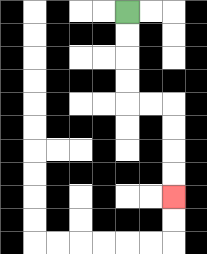{'start': '[5, 0]', 'end': '[7, 8]', 'path_directions': 'D,D,D,D,R,R,D,D,D,D', 'path_coordinates': '[[5, 0], [5, 1], [5, 2], [5, 3], [5, 4], [6, 4], [7, 4], [7, 5], [7, 6], [7, 7], [7, 8]]'}